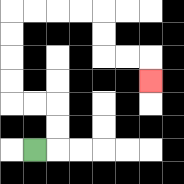{'start': '[1, 6]', 'end': '[6, 3]', 'path_directions': 'R,U,U,L,L,U,U,U,U,R,R,R,R,D,D,R,R,D', 'path_coordinates': '[[1, 6], [2, 6], [2, 5], [2, 4], [1, 4], [0, 4], [0, 3], [0, 2], [0, 1], [0, 0], [1, 0], [2, 0], [3, 0], [4, 0], [4, 1], [4, 2], [5, 2], [6, 2], [6, 3]]'}